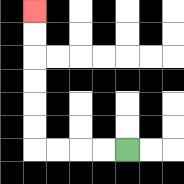{'start': '[5, 6]', 'end': '[1, 0]', 'path_directions': 'L,L,L,L,U,U,U,U,U,U', 'path_coordinates': '[[5, 6], [4, 6], [3, 6], [2, 6], [1, 6], [1, 5], [1, 4], [1, 3], [1, 2], [1, 1], [1, 0]]'}